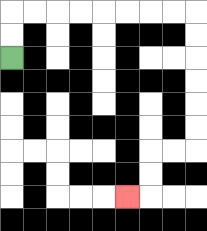{'start': '[0, 2]', 'end': '[5, 8]', 'path_directions': 'U,U,R,R,R,R,R,R,R,R,D,D,D,D,D,D,L,L,D,D,L', 'path_coordinates': '[[0, 2], [0, 1], [0, 0], [1, 0], [2, 0], [3, 0], [4, 0], [5, 0], [6, 0], [7, 0], [8, 0], [8, 1], [8, 2], [8, 3], [8, 4], [8, 5], [8, 6], [7, 6], [6, 6], [6, 7], [6, 8], [5, 8]]'}